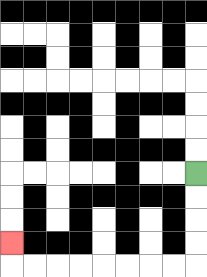{'start': '[8, 7]', 'end': '[0, 10]', 'path_directions': 'D,D,D,D,L,L,L,L,L,L,L,L,U', 'path_coordinates': '[[8, 7], [8, 8], [8, 9], [8, 10], [8, 11], [7, 11], [6, 11], [5, 11], [4, 11], [3, 11], [2, 11], [1, 11], [0, 11], [0, 10]]'}